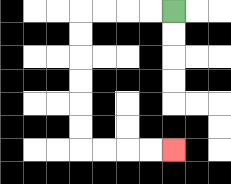{'start': '[7, 0]', 'end': '[7, 6]', 'path_directions': 'L,L,L,L,D,D,D,D,D,D,R,R,R,R', 'path_coordinates': '[[7, 0], [6, 0], [5, 0], [4, 0], [3, 0], [3, 1], [3, 2], [3, 3], [3, 4], [3, 5], [3, 6], [4, 6], [5, 6], [6, 6], [7, 6]]'}